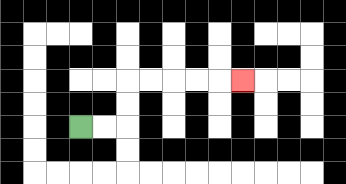{'start': '[3, 5]', 'end': '[10, 3]', 'path_directions': 'R,R,U,U,R,R,R,R,R', 'path_coordinates': '[[3, 5], [4, 5], [5, 5], [5, 4], [5, 3], [6, 3], [7, 3], [8, 3], [9, 3], [10, 3]]'}